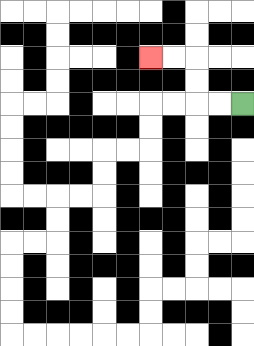{'start': '[10, 4]', 'end': '[6, 2]', 'path_directions': 'L,L,U,U,L,L', 'path_coordinates': '[[10, 4], [9, 4], [8, 4], [8, 3], [8, 2], [7, 2], [6, 2]]'}